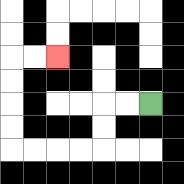{'start': '[6, 4]', 'end': '[2, 2]', 'path_directions': 'L,L,D,D,L,L,L,L,U,U,U,U,R,R', 'path_coordinates': '[[6, 4], [5, 4], [4, 4], [4, 5], [4, 6], [3, 6], [2, 6], [1, 6], [0, 6], [0, 5], [0, 4], [0, 3], [0, 2], [1, 2], [2, 2]]'}